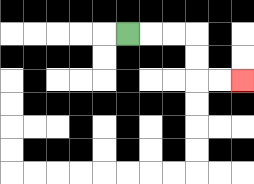{'start': '[5, 1]', 'end': '[10, 3]', 'path_directions': 'R,R,R,D,D,R,R', 'path_coordinates': '[[5, 1], [6, 1], [7, 1], [8, 1], [8, 2], [8, 3], [9, 3], [10, 3]]'}